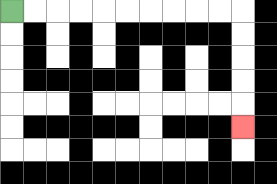{'start': '[0, 0]', 'end': '[10, 5]', 'path_directions': 'R,R,R,R,R,R,R,R,R,R,D,D,D,D,D', 'path_coordinates': '[[0, 0], [1, 0], [2, 0], [3, 0], [4, 0], [5, 0], [6, 0], [7, 0], [8, 0], [9, 0], [10, 0], [10, 1], [10, 2], [10, 3], [10, 4], [10, 5]]'}